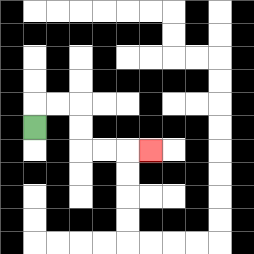{'start': '[1, 5]', 'end': '[6, 6]', 'path_directions': 'U,R,R,D,D,R,R,R', 'path_coordinates': '[[1, 5], [1, 4], [2, 4], [3, 4], [3, 5], [3, 6], [4, 6], [5, 6], [6, 6]]'}